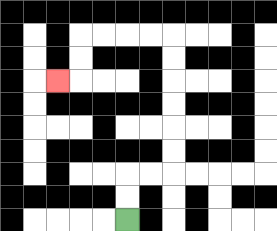{'start': '[5, 9]', 'end': '[2, 3]', 'path_directions': 'U,U,R,R,U,U,U,U,U,U,L,L,L,L,D,D,L', 'path_coordinates': '[[5, 9], [5, 8], [5, 7], [6, 7], [7, 7], [7, 6], [7, 5], [7, 4], [7, 3], [7, 2], [7, 1], [6, 1], [5, 1], [4, 1], [3, 1], [3, 2], [3, 3], [2, 3]]'}